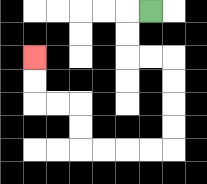{'start': '[6, 0]', 'end': '[1, 2]', 'path_directions': 'L,D,D,R,R,D,D,D,D,L,L,L,L,U,U,L,L,U,U', 'path_coordinates': '[[6, 0], [5, 0], [5, 1], [5, 2], [6, 2], [7, 2], [7, 3], [7, 4], [7, 5], [7, 6], [6, 6], [5, 6], [4, 6], [3, 6], [3, 5], [3, 4], [2, 4], [1, 4], [1, 3], [1, 2]]'}